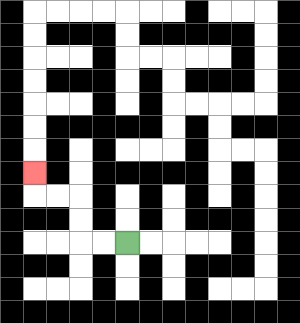{'start': '[5, 10]', 'end': '[1, 7]', 'path_directions': 'L,L,U,U,L,L,U', 'path_coordinates': '[[5, 10], [4, 10], [3, 10], [3, 9], [3, 8], [2, 8], [1, 8], [1, 7]]'}